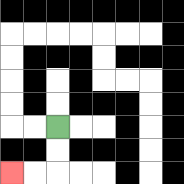{'start': '[2, 5]', 'end': '[0, 7]', 'path_directions': 'D,D,L,L', 'path_coordinates': '[[2, 5], [2, 6], [2, 7], [1, 7], [0, 7]]'}